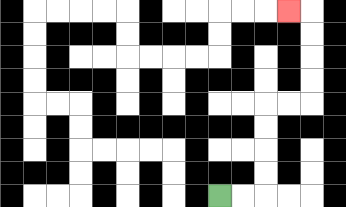{'start': '[9, 8]', 'end': '[12, 0]', 'path_directions': 'R,R,U,U,U,U,R,R,U,U,U,U,L', 'path_coordinates': '[[9, 8], [10, 8], [11, 8], [11, 7], [11, 6], [11, 5], [11, 4], [12, 4], [13, 4], [13, 3], [13, 2], [13, 1], [13, 0], [12, 0]]'}